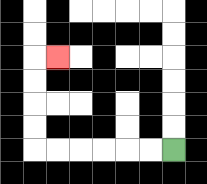{'start': '[7, 6]', 'end': '[2, 2]', 'path_directions': 'L,L,L,L,L,L,U,U,U,U,R', 'path_coordinates': '[[7, 6], [6, 6], [5, 6], [4, 6], [3, 6], [2, 6], [1, 6], [1, 5], [1, 4], [1, 3], [1, 2], [2, 2]]'}